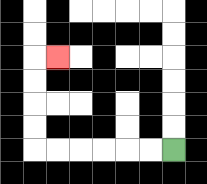{'start': '[7, 6]', 'end': '[2, 2]', 'path_directions': 'L,L,L,L,L,L,U,U,U,U,R', 'path_coordinates': '[[7, 6], [6, 6], [5, 6], [4, 6], [3, 6], [2, 6], [1, 6], [1, 5], [1, 4], [1, 3], [1, 2], [2, 2]]'}